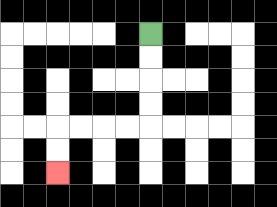{'start': '[6, 1]', 'end': '[2, 7]', 'path_directions': 'D,D,D,D,L,L,L,L,D,D', 'path_coordinates': '[[6, 1], [6, 2], [6, 3], [6, 4], [6, 5], [5, 5], [4, 5], [3, 5], [2, 5], [2, 6], [2, 7]]'}